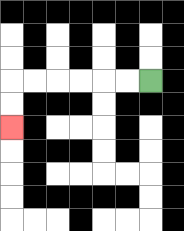{'start': '[6, 3]', 'end': '[0, 5]', 'path_directions': 'L,L,L,L,L,L,D,D', 'path_coordinates': '[[6, 3], [5, 3], [4, 3], [3, 3], [2, 3], [1, 3], [0, 3], [0, 4], [0, 5]]'}